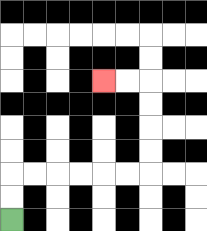{'start': '[0, 9]', 'end': '[4, 3]', 'path_directions': 'U,U,R,R,R,R,R,R,U,U,U,U,L,L', 'path_coordinates': '[[0, 9], [0, 8], [0, 7], [1, 7], [2, 7], [3, 7], [4, 7], [5, 7], [6, 7], [6, 6], [6, 5], [6, 4], [6, 3], [5, 3], [4, 3]]'}